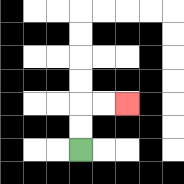{'start': '[3, 6]', 'end': '[5, 4]', 'path_directions': 'U,U,R,R', 'path_coordinates': '[[3, 6], [3, 5], [3, 4], [4, 4], [5, 4]]'}